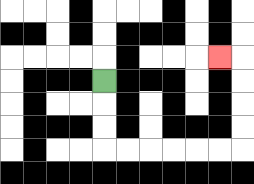{'start': '[4, 3]', 'end': '[9, 2]', 'path_directions': 'D,D,D,R,R,R,R,R,R,U,U,U,U,L', 'path_coordinates': '[[4, 3], [4, 4], [4, 5], [4, 6], [5, 6], [6, 6], [7, 6], [8, 6], [9, 6], [10, 6], [10, 5], [10, 4], [10, 3], [10, 2], [9, 2]]'}